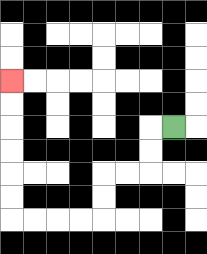{'start': '[7, 5]', 'end': '[0, 3]', 'path_directions': 'L,D,D,L,L,D,D,L,L,L,L,U,U,U,U,U,U', 'path_coordinates': '[[7, 5], [6, 5], [6, 6], [6, 7], [5, 7], [4, 7], [4, 8], [4, 9], [3, 9], [2, 9], [1, 9], [0, 9], [0, 8], [0, 7], [0, 6], [0, 5], [0, 4], [0, 3]]'}